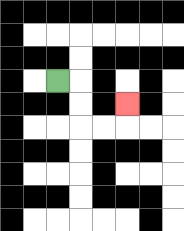{'start': '[2, 3]', 'end': '[5, 4]', 'path_directions': 'R,D,D,R,R,U', 'path_coordinates': '[[2, 3], [3, 3], [3, 4], [3, 5], [4, 5], [5, 5], [5, 4]]'}